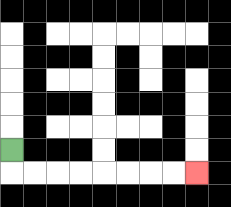{'start': '[0, 6]', 'end': '[8, 7]', 'path_directions': 'D,R,R,R,R,R,R,R,R', 'path_coordinates': '[[0, 6], [0, 7], [1, 7], [2, 7], [3, 7], [4, 7], [5, 7], [6, 7], [7, 7], [8, 7]]'}